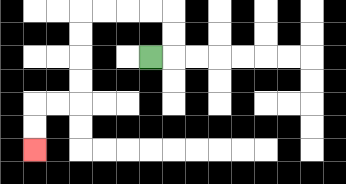{'start': '[6, 2]', 'end': '[1, 6]', 'path_directions': 'R,U,U,L,L,L,L,D,D,D,D,L,L,D,D', 'path_coordinates': '[[6, 2], [7, 2], [7, 1], [7, 0], [6, 0], [5, 0], [4, 0], [3, 0], [3, 1], [3, 2], [3, 3], [3, 4], [2, 4], [1, 4], [1, 5], [1, 6]]'}